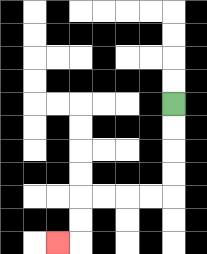{'start': '[7, 4]', 'end': '[2, 10]', 'path_directions': 'D,D,D,D,L,L,L,L,D,D,L', 'path_coordinates': '[[7, 4], [7, 5], [7, 6], [7, 7], [7, 8], [6, 8], [5, 8], [4, 8], [3, 8], [3, 9], [3, 10], [2, 10]]'}